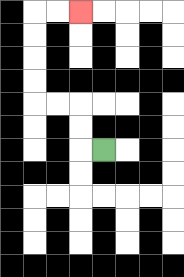{'start': '[4, 6]', 'end': '[3, 0]', 'path_directions': 'L,U,U,L,L,U,U,U,U,R,R', 'path_coordinates': '[[4, 6], [3, 6], [3, 5], [3, 4], [2, 4], [1, 4], [1, 3], [1, 2], [1, 1], [1, 0], [2, 0], [3, 0]]'}